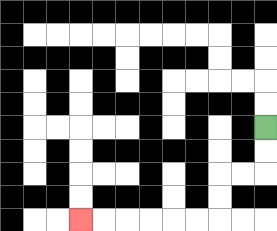{'start': '[11, 5]', 'end': '[3, 9]', 'path_directions': 'D,D,L,L,D,D,L,L,L,L,L,L', 'path_coordinates': '[[11, 5], [11, 6], [11, 7], [10, 7], [9, 7], [9, 8], [9, 9], [8, 9], [7, 9], [6, 9], [5, 9], [4, 9], [3, 9]]'}